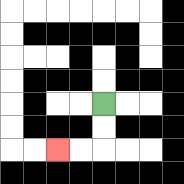{'start': '[4, 4]', 'end': '[2, 6]', 'path_directions': 'D,D,L,L', 'path_coordinates': '[[4, 4], [4, 5], [4, 6], [3, 6], [2, 6]]'}